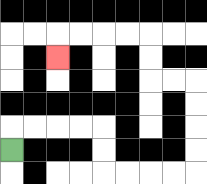{'start': '[0, 6]', 'end': '[2, 2]', 'path_directions': 'U,R,R,R,R,D,D,R,R,R,R,U,U,U,U,L,L,U,U,L,L,L,L,D', 'path_coordinates': '[[0, 6], [0, 5], [1, 5], [2, 5], [3, 5], [4, 5], [4, 6], [4, 7], [5, 7], [6, 7], [7, 7], [8, 7], [8, 6], [8, 5], [8, 4], [8, 3], [7, 3], [6, 3], [6, 2], [6, 1], [5, 1], [4, 1], [3, 1], [2, 1], [2, 2]]'}